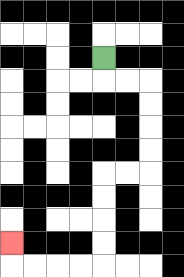{'start': '[4, 2]', 'end': '[0, 10]', 'path_directions': 'D,R,R,D,D,D,D,L,L,D,D,D,D,L,L,L,L,U', 'path_coordinates': '[[4, 2], [4, 3], [5, 3], [6, 3], [6, 4], [6, 5], [6, 6], [6, 7], [5, 7], [4, 7], [4, 8], [4, 9], [4, 10], [4, 11], [3, 11], [2, 11], [1, 11], [0, 11], [0, 10]]'}